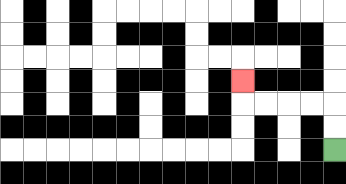{'start': '[14, 6]', 'end': '[10, 3]', 'path_directions': 'U,U,L,L,L,L,U', 'path_coordinates': '[[14, 6], [14, 5], [14, 4], [13, 4], [12, 4], [11, 4], [10, 4], [10, 3]]'}